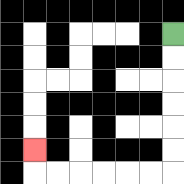{'start': '[7, 1]', 'end': '[1, 6]', 'path_directions': 'D,D,D,D,D,D,L,L,L,L,L,L,U', 'path_coordinates': '[[7, 1], [7, 2], [7, 3], [7, 4], [7, 5], [7, 6], [7, 7], [6, 7], [5, 7], [4, 7], [3, 7], [2, 7], [1, 7], [1, 6]]'}